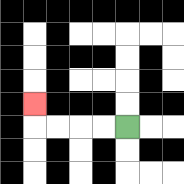{'start': '[5, 5]', 'end': '[1, 4]', 'path_directions': 'L,L,L,L,U', 'path_coordinates': '[[5, 5], [4, 5], [3, 5], [2, 5], [1, 5], [1, 4]]'}